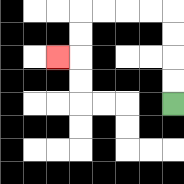{'start': '[7, 4]', 'end': '[2, 2]', 'path_directions': 'U,U,U,U,L,L,L,L,D,D,L', 'path_coordinates': '[[7, 4], [7, 3], [7, 2], [7, 1], [7, 0], [6, 0], [5, 0], [4, 0], [3, 0], [3, 1], [3, 2], [2, 2]]'}